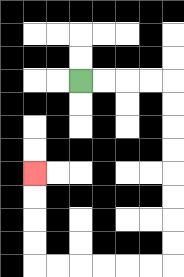{'start': '[3, 3]', 'end': '[1, 7]', 'path_directions': 'R,R,R,R,D,D,D,D,D,D,D,D,L,L,L,L,L,L,U,U,U,U', 'path_coordinates': '[[3, 3], [4, 3], [5, 3], [6, 3], [7, 3], [7, 4], [7, 5], [7, 6], [7, 7], [7, 8], [7, 9], [7, 10], [7, 11], [6, 11], [5, 11], [4, 11], [3, 11], [2, 11], [1, 11], [1, 10], [1, 9], [1, 8], [1, 7]]'}